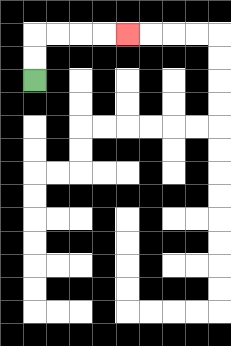{'start': '[1, 3]', 'end': '[5, 1]', 'path_directions': 'U,U,R,R,R,R', 'path_coordinates': '[[1, 3], [1, 2], [1, 1], [2, 1], [3, 1], [4, 1], [5, 1]]'}